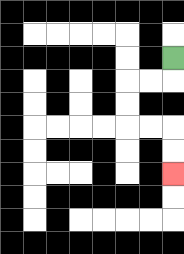{'start': '[7, 2]', 'end': '[7, 7]', 'path_directions': 'D,L,L,D,D,R,R,D,D', 'path_coordinates': '[[7, 2], [7, 3], [6, 3], [5, 3], [5, 4], [5, 5], [6, 5], [7, 5], [7, 6], [7, 7]]'}